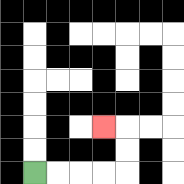{'start': '[1, 7]', 'end': '[4, 5]', 'path_directions': 'R,R,R,R,U,U,L', 'path_coordinates': '[[1, 7], [2, 7], [3, 7], [4, 7], [5, 7], [5, 6], [5, 5], [4, 5]]'}